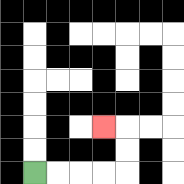{'start': '[1, 7]', 'end': '[4, 5]', 'path_directions': 'R,R,R,R,U,U,L', 'path_coordinates': '[[1, 7], [2, 7], [3, 7], [4, 7], [5, 7], [5, 6], [5, 5], [4, 5]]'}